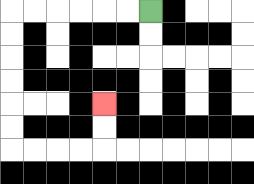{'start': '[6, 0]', 'end': '[4, 4]', 'path_directions': 'L,L,L,L,L,L,D,D,D,D,D,D,R,R,R,R,U,U', 'path_coordinates': '[[6, 0], [5, 0], [4, 0], [3, 0], [2, 0], [1, 0], [0, 0], [0, 1], [0, 2], [0, 3], [0, 4], [0, 5], [0, 6], [1, 6], [2, 6], [3, 6], [4, 6], [4, 5], [4, 4]]'}